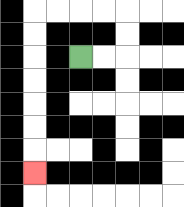{'start': '[3, 2]', 'end': '[1, 7]', 'path_directions': 'R,R,U,U,L,L,L,L,D,D,D,D,D,D,D', 'path_coordinates': '[[3, 2], [4, 2], [5, 2], [5, 1], [5, 0], [4, 0], [3, 0], [2, 0], [1, 0], [1, 1], [1, 2], [1, 3], [1, 4], [1, 5], [1, 6], [1, 7]]'}